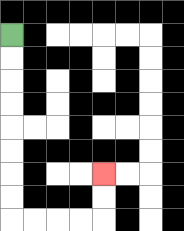{'start': '[0, 1]', 'end': '[4, 7]', 'path_directions': 'D,D,D,D,D,D,D,D,R,R,R,R,U,U', 'path_coordinates': '[[0, 1], [0, 2], [0, 3], [0, 4], [0, 5], [0, 6], [0, 7], [0, 8], [0, 9], [1, 9], [2, 9], [3, 9], [4, 9], [4, 8], [4, 7]]'}